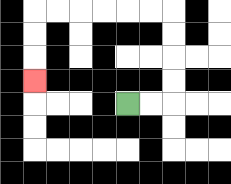{'start': '[5, 4]', 'end': '[1, 3]', 'path_directions': 'R,R,U,U,U,U,L,L,L,L,L,L,D,D,D', 'path_coordinates': '[[5, 4], [6, 4], [7, 4], [7, 3], [7, 2], [7, 1], [7, 0], [6, 0], [5, 0], [4, 0], [3, 0], [2, 0], [1, 0], [1, 1], [1, 2], [1, 3]]'}